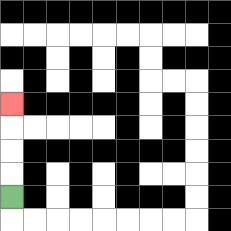{'start': '[0, 8]', 'end': '[0, 4]', 'path_directions': 'U,U,U,U', 'path_coordinates': '[[0, 8], [0, 7], [0, 6], [0, 5], [0, 4]]'}